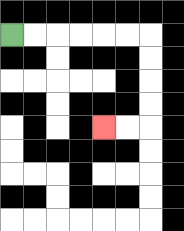{'start': '[0, 1]', 'end': '[4, 5]', 'path_directions': 'R,R,R,R,R,R,D,D,D,D,L,L', 'path_coordinates': '[[0, 1], [1, 1], [2, 1], [3, 1], [4, 1], [5, 1], [6, 1], [6, 2], [6, 3], [6, 4], [6, 5], [5, 5], [4, 5]]'}